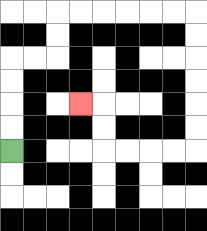{'start': '[0, 6]', 'end': '[3, 4]', 'path_directions': 'U,U,U,U,R,R,U,U,R,R,R,R,R,R,D,D,D,D,D,D,L,L,L,L,U,U,L', 'path_coordinates': '[[0, 6], [0, 5], [0, 4], [0, 3], [0, 2], [1, 2], [2, 2], [2, 1], [2, 0], [3, 0], [4, 0], [5, 0], [6, 0], [7, 0], [8, 0], [8, 1], [8, 2], [8, 3], [8, 4], [8, 5], [8, 6], [7, 6], [6, 6], [5, 6], [4, 6], [4, 5], [4, 4], [3, 4]]'}